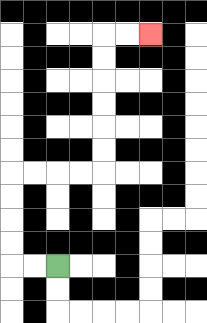{'start': '[2, 11]', 'end': '[6, 1]', 'path_directions': 'L,L,U,U,U,U,R,R,R,R,U,U,U,U,U,U,R,R', 'path_coordinates': '[[2, 11], [1, 11], [0, 11], [0, 10], [0, 9], [0, 8], [0, 7], [1, 7], [2, 7], [3, 7], [4, 7], [4, 6], [4, 5], [4, 4], [4, 3], [4, 2], [4, 1], [5, 1], [6, 1]]'}